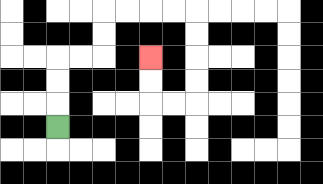{'start': '[2, 5]', 'end': '[6, 2]', 'path_directions': 'U,U,U,R,R,U,U,R,R,R,R,D,D,D,D,L,L,U,U', 'path_coordinates': '[[2, 5], [2, 4], [2, 3], [2, 2], [3, 2], [4, 2], [4, 1], [4, 0], [5, 0], [6, 0], [7, 0], [8, 0], [8, 1], [8, 2], [8, 3], [8, 4], [7, 4], [6, 4], [6, 3], [6, 2]]'}